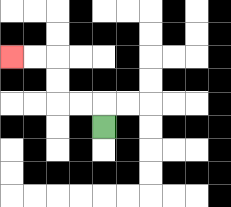{'start': '[4, 5]', 'end': '[0, 2]', 'path_directions': 'U,L,L,U,U,L,L', 'path_coordinates': '[[4, 5], [4, 4], [3, 4], [2, 4], [2, 3], [2, 2], [1, 2], [0, 2]]'}